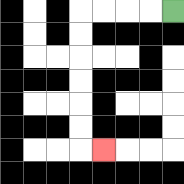{'start': '[7, 0]', 'end': '[4, 6]', 'path_directions': 'L,L,L,L,D,D,D,D,D,D,R', 'path_coordinates': '[[7, 0], [6, 0], [5, 0], [4, 0], [3, 0], [3, 1], [3, 2], [3, 3], [3, 4], [3, 5], [3, 6], [4, 6]]'}